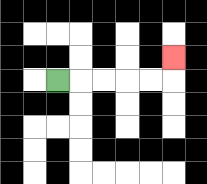{'start': '[2, 3]', 'end': '[7, 2]', 'path_directions': 'R,R,R,R,R,U', 'path_coordinates': '[[2, 3], [3, 3], [4, 3], [5, 3], [6, 3], [7, 3], [7, 2]]'}